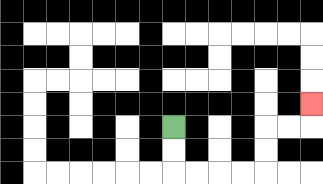{'start': '[7, 5]', 'end': '[13, 4]', 'path_directions': 'D,D,R,R,R,R,U,U,R,R,U', 'path_coordinates': '[[7, 5], [7, 6], [7, 7], [8, 7], [9, 7], [10, 7], [11, 7], [11, 6], [11, 5], [12, 5], [13, 5], [13, 4]]'}